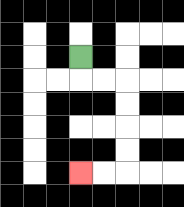{'start': '[3, 2]', 'end': '[3, 7]', 'path_directions': 'D,R,R,D,D,D,D,L,L', 'path_coordinates': '[[3, 2], [3, 3], [4, 3], [5, 3], [5, 4], [5, 5], [5, 6], [5, 7], [4, 7], [3, 7]]'}